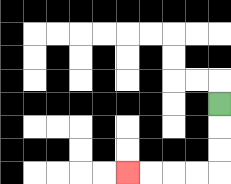{'start': '[9, 4]', 'end': '[5, 7]', 'path_directions': 'D,D,D,L,L,L,L', 'path_coordinates': '[[9, 4], [9, 5], [9, 6], [9, 7], [8, 7], [7, 7], [6, 7], [5, 7]]'}